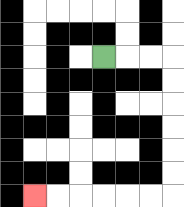{'start': '[4, 2]', 'end': '[1, 8]', 'path_directions': 'R,R,R,D,D,D,D,D,D,L,L,L,L,L,L', 'path_coordinates': '[[4, 2], [5, 2], [6, 2], [7, 2], [7, 3], [7, 4], [7, 5], [7, 6], [7, 7], [7, 8], [6, 8], [5, 8], [4, 8], [3, 8], [2, 8], [1, 8]]'}